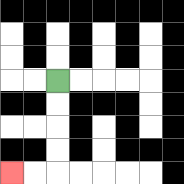{'start': '[2, 3]', 'end': '[0, 7]', 'path_directions': 'D,D,D,D,L,L', 'path_coordinates': '[[2, 3], [2, 4], [2, 5], [2, 6], [2, 7], [1, 7], [0, 7]]'}